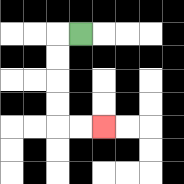{'start': '[3, 1]', 'end': '[4, 5]', 'path_directions': 'L,D,D,D,D,R,R', 'path_coordinates': '[[3, 1], [2, 1], [2, 2], [2, 3], [2, 4], [2, 5], [3, 5], [4, 5]]'}